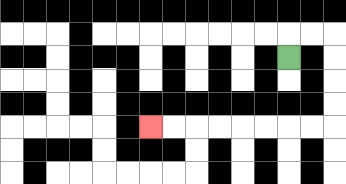{'start': '[12, 2]', 'end': '[6, 5]', 'path_directions': 'U,R,R,D,D,D,D,L,L,L,L,L,L,L,L', 'path_coordinates': '[[12, 2], [12, 1], [13, 1], [14, 1], [14, 2], [14, 3], [14, 4], [14, 5], [13, 5], [12, 5], [11, 5], [10, 5], [9, 5], [8, 5], [7, 5], [6, 5]]'}